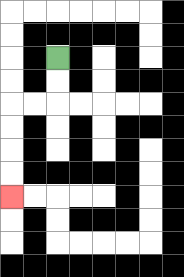{'start': '[2, 2]', 'end': '[0, 8]', 'path_directions': 'D,D,L,L,D,D,D,D', 'path_coordinates': '[[2, 2], [2, 3], [2, 4], [1, 4], [0, 4], [0, 5], [0, 6], [0, 7], [0, 8]]'}